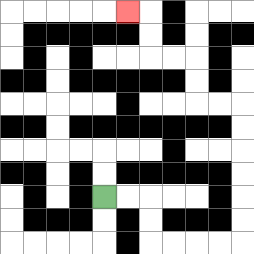{'start': '[4, 8]', 'end': '[5, 0]', 'path_directions': 'R,R,D,D,R,R,R,R,U,U,U,U,U,U,L,L,U,U,L,L,U,U,L', 'path_coordinates': '[[4, 8], [5, 8], [6, 8], [6, 9], [6, 10], [7, 10], [8, 10], [9, 10], [10, 10], [10, 9], [10, 8], [10, 7], [10, 6], [10, 5], [10, 4], [9, 4], [8, 4], [8, 3], [8, 2], [7, 2], [6, 2], [6, 1], [6, 0], [5, 0]]'}